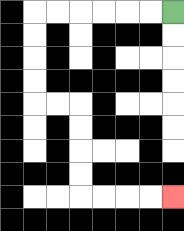{'start': '[7, 0]', 'end': '[7, 8]', 'path_directions': 'L,L,L,L,L,L,D,D,D,D,R,R,D,D,D,D,R,R,R,R', 'path_coordinates': '[[7, 0], [6, 0], [5, 0], [4, 0], [3, 0], [2, 0], [1, 0], [1, 1], [1, 2], [1, 3], [1, 4], [2, 4], [3, 4], [3, 5], [3, 6], [3, 7], [3, 8], [4, 8], [5, 8], [6, 8], [7, 8]]'}